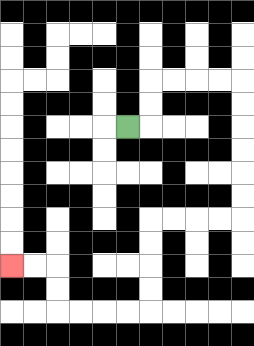{'start': '[5, 5]', 'end': '[0, 11]', 'path_directions': 'R,U,U,R,R,R,R,D,D,D,D,D,D,L,L,L,L,D,D,D,D,L,L,L,L,U,U,L,L', 'path_coordinates': '[[5, 5], [6, 5], [6, 4], [6, 3], [7, 3], [8, 3], [9, 3], [10, 3], [10, 4], [10, 5], [10, 6], [10, 7], [10, 8], [10, 9], [9, 9], [8, 9], [7, 9], [6, 9], [6, 10], [6, 11], [6, 12], [6, 13], [5, 13], [4, 13], [3, 13], [2, 13], [2, 12], [2, 11], [1, 11], [0, 11]]'}